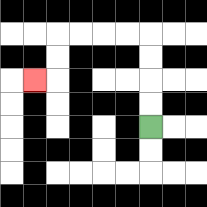{'start': '[6, 5]', 'end': '[1, 3]', 'path_directions': 'U,U,U,U,L,L,L,L,D,D,L', 'path_coordinates': '[[6, 5], [6, 4], [6, 3], [6, 2], [6, 1], [5, 1], [4, 1], [3, 1], [2, 1], [2, 2], [2, 3], [1, 3]]'}